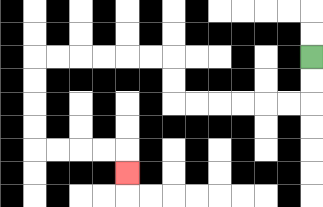{'start': '[13, 2]', 'end': '[5, 7]', 'path_directions': 'D,D,L,L,L,L,L,L,U,U,L,L,L,L,L,L,D,D,D,D,R,R,R,R,D', 'path_coordinates': '[[13, 2], [13, 3], [13, 4], [12, 4], [11, 4], [10, 4], [9, 4], [8, 4], [7, 4], [7, 3], [7, 2], [6, 2], [5, 2], [4, 2], [3, 2], [2, 2], [1, 2], [1, 3], [1, 4], [1, 5], [1, 6], [2, 6], [3, 6], [4, 6], [5, 6], [5, 7]]'}